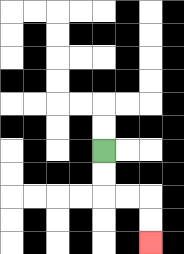{'start': '[4, 6]', 'end': '[6, 10]', 'path_directions': 'D,D,R,R,D,D', 'path_coordinates': '[[4, 6], [4, 7], [4, 8], [5, 8], [6, 8], [6, 9], [6, 10]]'}